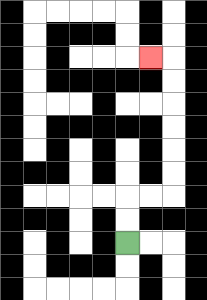{'start': '[5, 10]', 'end': '[6, 2]', 'path_directions': 'U,U,R,R,U,U,U,U,U,U,L', 'path_coordinates': '[[5, 10], [5, 9], [5, 8], [6, 8], [7, 8], [7, 7], [7, 6], [7, 5], [7, 4], [7, 3], [7, 2], [6, 2]]'}